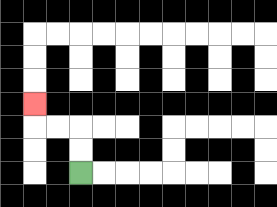{'start': '[3, 7]', 'end': '[1, 4]', 'path_directions': 'U,U,L,L,U', 'path_coordinates': '[[3, 7], [3, 6], [3, 5], [2, 5], [1, 5], [1, 4]]'}